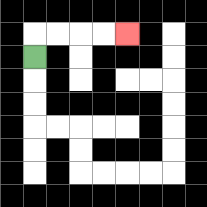{'start': '[1, 2]', 'end': '[5, 1]', 'path_directions': 'U,R,R,R,R', 'path_coordinates': '[[1, 2], [1, 1], [2, 1], [3, 1], [4, 1], [5, 1]]'}